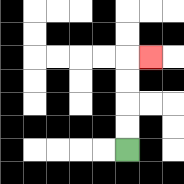{'start': '[5, 6]', 'end': '[6, 2]', 'path_directions': 'U,U,U,U,R', 'path_coordinates': '[[5, 6], [5, 5], [5, 4], [5, 3], [5, 2], [6, 2]]'}